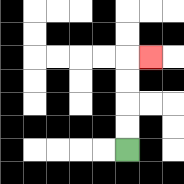{'start': '[5, 6]', 'end': '[6, 2]', 'path_directions': 'U,U,U,U,R', 'path_coordinates': '[[5, 6], [5, 5], [5, 4], [5, 3], [5, 2], [6, 2]]'}